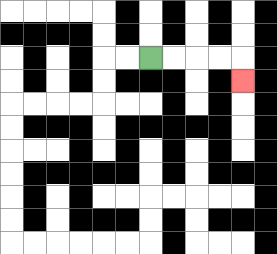{'start': '[6, 2]', 'end': '[10, 3]', 'path_directions': 'R,R,R,R,D', 'path_coordinates': '[[6, 2], [7, 2], [8, 2], [9, 2], [10, 2], [10, 3]]'}